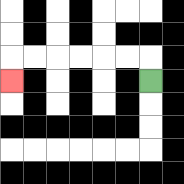{'start': '[6, 3]', 'end': '[0, 3]', 'path_directions': 'U,L,L,L,L,L,L,D', 'path_coordinates': '[[6, 3], [6, 2], [5, 2], [4, 2], [3, 2], [2, 2], [1, 2], [0, 2], [0, 3]]'}